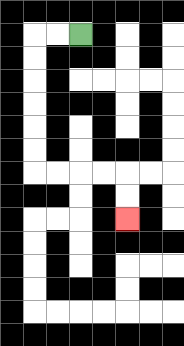{'start': '[3, 1]', 'end': '[5, 9]', 'path_directions': 'L,L,D,D,D,D,D,D,R,R,R,R,D,D', 'path_coordinates': '[[3, 1], [2, 1], [1, 1], [1, 2], [1, 3], [1, 4], [1, 5], [1, 6], [1, 7], [2, 7], [3, 7], [4, 7], [5, 7], [5, 8], [5, 9]]'}